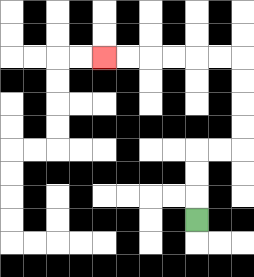{'start': '[8, 9]', 'end': '[4, 2]', 'path_directions': 'U,U,U,R,R,U,U,U,U,L,L,L,L,L,L', 'path_coordinates': '[[8, 9], [8, 8], [8, 7], [8, 6], [9, 6], [10, 6], [10, 5], [10, 4], [10, 3], [10, 2], [9, 2], [8, 2], [7, 2], [6, 2], [5, 2], [4, 2]]'}